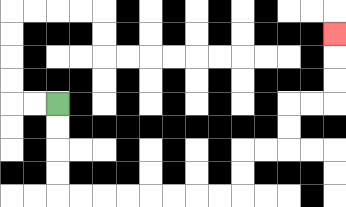{'start': '[2, 4]', 'end': '[14, 1]', 'path_directions': 'D,D,D,D,R,R,R,R,R,R,R,R,U,U,R,R,U,U,R,R,U,U,U', 'path_coordinates': '[[2, 4], [2, 5], [2, 6], [2, 7], [2, 8], [3, 8], [4, 8], [5, 8], [6, 8], [7, 8], [8, 8], [9, 8], [10, 8], [10, 7], [10, 6], [11, 6], [12, 6], [12, 5], [12, 4], [13, 4], [14, 4], [14, 3], [14, 2], [14, 1]]'}